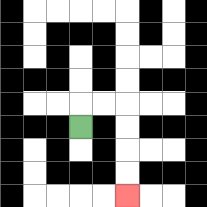{'start': '[3, 5]', 'end': '[5, 8]', 'path_directions': 'U,R,R,D,D,D,D', 'path_coordinates': '[[3, 5], [3, 4], [4, 4], [5, 4], [5, 5], [5, 6], [5, 7], [5, 8]]'}